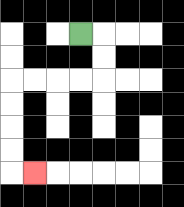{'start': '[3, 1]', 'end': '[1, 7]', 'path_directions': 'R,D,D,L,L,L,L,D,D,D,D,R', 'path_coordinates': '[[3, 1], [4, 1], [4, 2], [4, 3], [3, 3], [2, 3], [1, 3], [0, 3], [0, 4], [0, 5], [0, 6], [0, 7], [1, 7]]'}